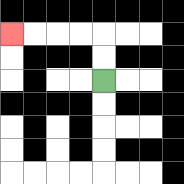{'start': '[4, 3]', 'end': '[0, 1]', 'path_directions': 'U,U,L,L,L,L', 'path_coordinates': '[[4, 3], [4, 2], [4, 1], [3, 1], [2, 1], [1, 1], [0, 1]]'}